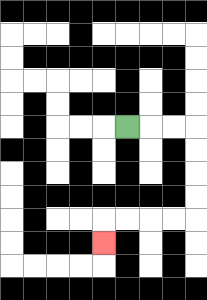{'start': '[5, 5]', 'end': '[4, 10]', 'path_directions': 'R,R,R,D,D,D,D,L,L,L,L,D', 'path_coordinates': '[[5, 5], [6, 5], [7, 5], [8, 5], [8, 6], [8, 7], [8, 8], [8, 9], [7, 9], [6, 9], [5, 9], [4, 9], [4, 10]]'}